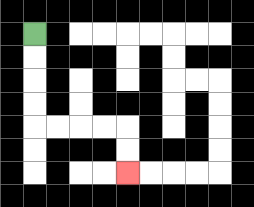{'start': '[1, 1]', 'end': '[5, 7]', 'path_directions': 'D,D,D,D,R,R,R,R,D,D', 'path_coordinates': '[[1, 1], [1, 2], [1, 3], [1, 4], [1, 5], [2, 5], [3, 5], [4, 5], [5, 5], [5, 6], [5, 7]]'}